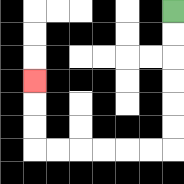{'start': '[7, 0]', 'end': '[1, 3]', 'path_directions': 'D,D,D,D,D,D,L,L,L,L,L,L,U,U,U', 'path_coordinates': '[[7, 0], [7, 1], [7, 2], [7, 3], [7, 4], [7, 5], [7, 6], [6, 6], [5, 6], [4, 6], [3, 6], [2, 6], [1, 6], [1, 5], [1, 4], [1, 3]]'}